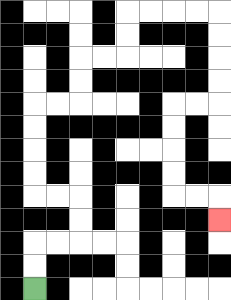{'start': '[1, 12]', 'end': '[9, 9]', 'path_directions': 'U,U,R,R,U,U,L,L,U,U,U,U,R,R,U,U,R,R,U,U,R,R,R,R,D,D,D,D,L,L,D,D,D,D,R,R,D', 'path_coordinates': '[[1, 12], [1, 11], [1, 10], [2, 10], [3, 10], [3, 9], [3, 8], [2, 8], [1, 8], [1, 7], [1, 6], [1, 5], [1, 4], [2, 4], [3, 4], [3, 3], [3, 2], [4, 2], [5, 2], [5, 1], [5, 0], [6, 0], [7, 0], [8, 0], [9, 0], [9, 1], [9, 2], [9, 3], [9, 4], [8, 4], [7, 4], [7, 5], [7, 6], [7, 7], [7, 8], [8, 8], [9, 8], [9, 9]]'}